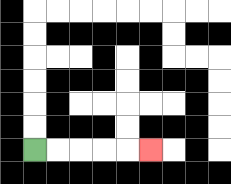{'start': '[1, 6]', 'end': '[6, 6]', 'path_directions': 'R,R,R,R,R', 'path_coordinates': '[[1, 6], [2, 6], [3, 6], [4, 6], [5, 6], [6, 6]]'}